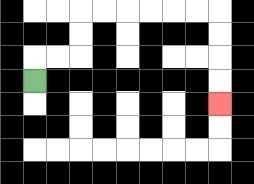{'start': '[1, 3]', 'end': '[9, 4]', 'path_directions': 'U,R,R,U,U,R,R,R,R,R,R,D,D,D,D', 'path_coordinates': '[[1, 3], [1, 2], [2, 2], [3, 2], [3, 1], [3, 0], [4, 0], [5, 0], [6, 0], [7, 0], [8, 0], [9, 0], [9, 1], [9, 2], [9, 3], [9, 4]]'}